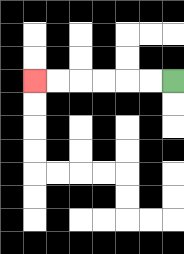{'start': '[7, 3]', 'end': '[1, 3]', 'path_directions': 'L,L,L,L,L,L', 'path_coordinates': '[[7, 3], [6, 3], [5, 3], [4, 3], [3, 3], [2, 3], [1, 3]]'}